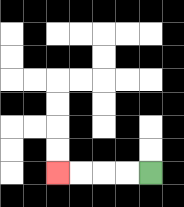{'start': '[6, 7]', 'end': '[2, 7]', 'path_directions': 'L,L,L,L', 'path_coordinates': '[[6, 7], [5, 7], [4, 7], [3, 7], [2, 7]]'}